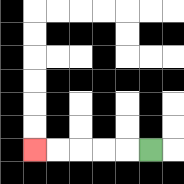{'start': '[6, 6]', 'end': '[1, 6]', 'path_directions': 'L,L,L,L,L', 'path_coordinates': '[[6, 6], [5, 6], [4, 6], [3, 6], [2, 6], [1, 6]]'}